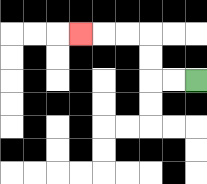{'start': '[8, 3]', 'end': '[3, 1]', 'path_directions': 'L,L,U,U,L,L,L', 'path_coordinates': '[[8, 3], [7, 3], [6, 3], [6, 2], [6, 1], [5, 1], [4, 1], [3, 1]]'}